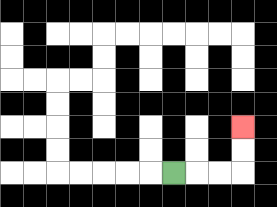{'start': '[7, 7]', 'end': '[10, 5]', 'path_directions': 'R,R,R,U,U', 'path_coordinates': '[[7, 7], [8, 7], [9, 7], [10, 7], [10, 6], [10, 5]]'}